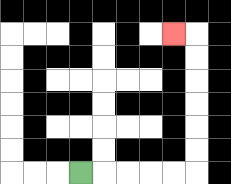{'start': '[3, 7]', 'end': '[7, 1]', 'path_directions': 'R,R,R,R,R,U,U,U,U,U,U,L', 'path_coordinates': '[[3, 7], [4, 7], [5, 7], [6, 7], [7, 7], [8, 7], [8, 6], [8, 5], [8, 4], [8, 3], [8, 2], [8, 1], [7, 1]]'}